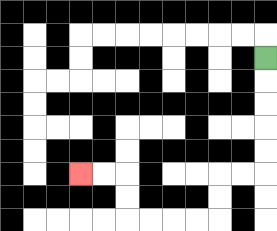{'start': '[11, 2]', 'end': '[3, 7]', 'path_directions': 'D,D,D,D,D,L,L,D,D,L,L,L,L,U,U,L,L', 'path_coordinates': '[[11, 2], [11, 3], [11, 4], [11, 5], [11, 6], [11, 7], [10, 7], [9, 7], [9, 8], [9, 9], [8, 9], [7, 9], [6, 9], [5, 9], [5, 8], [5, 7], [4, 7], [3, 7]]'}